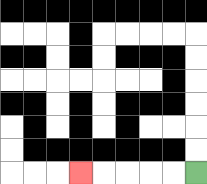{'start': '[8, 7]', 'end': '[3, 7]', 'path_directions': 'L,L,L,L,L', 'path_coordinates': '[[8, 7], [7, 7], [6, 7], [5, 7], [4, 7], [3, 7]]'}